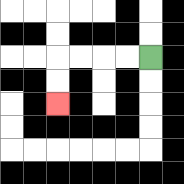{'start': '[6, 2]', 'end': '[2, 4]', 'path_directions': 'L,L,L,L,D,D', 'path_coordinates': '[[6, 2], [5, 2], [4, 2], [3, 2], [2, 2], [2, 3], [2, 4]]'}